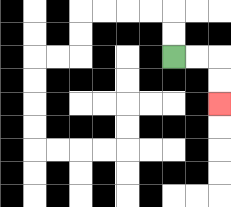{'start': '[7, 2]', 'end': '[9, 4]', 'path_directions': 'R,R,D,D', 'path_coordinates': '[[7, 2], [8, 2], [9, 2], [9, 3], [9, 4]]'}